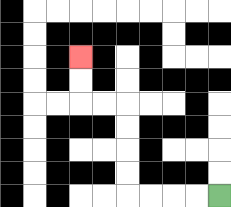{'start': '[9, 8]', 'end': '[3, 2]', 'path_directions': 'L,L,L,L,U,U,U,U,L,L,U,U', 'path_coordinates': '[[9, 8], [8, 8], [7, 8], [6, 8], [5, 8], [5, 7], [5, 6], [5, 5], [5, 4], [4, 4], [3, 4], [3, 3], [3, 2]]'}